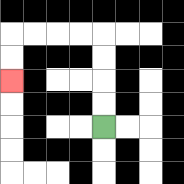{'start': '[4, 5]', 'end': '[0, 3]', 'path_directions': 'U,U,U,U,L,L,L,L,D,D', 'path_coordinates': '[[4, 5], [4, 4], [4, 3], [4, 2], [4, 1], [3, 1], [2, 1], [1, 1], [0, 1], [0, 2], [0, 3]]'}